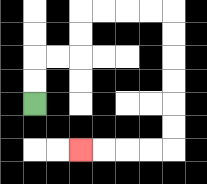{'start': '[1, 4]', 'end': '[3, 6]', 'path_directions': 'U,U,R,R,U,U,R,R,R,R,D,D,D,D,D,D,L,L,L,L', 'path_coordinates': '[[1, 4], [1, 3], [1, 2], [2, 2], [3, 2], [3, 1], [3, 0], [4, 0], [5, 0], [6, 0], [7, 0], [7, 1], [7, 2], [7, 3], [7, 4], [7, 5], [7, 6], [6, 6], [5, 6], [4, 6], [3, 6]]'}